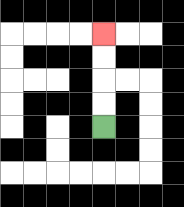{'start': '[4, 5]', 'end': '[4, 1]', 'path_directions': 'U,U,U,U', 'path_coordinates': '[[4, 5], [4, 4], [4, 3], [4, 2], [4, 1]]'}